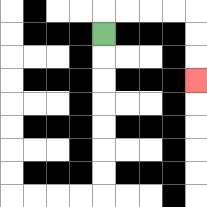{'start': '[4, 1]', 'end': '[8, 3]', 'path_directions': 'U,R,R,R,R,D,D,D', 'path_coordinates': '[[4, 1], [4, 0], [5, 0], [6, 0], [7, 0], [8, 0], [8, 1], [8, 2], [8, 3]]'}